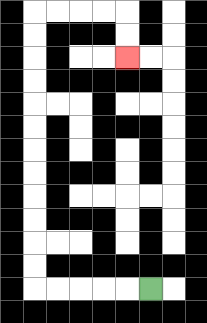{'start': '[6, 12]', 'end': '[5, 2]', 'path_directions': 'L,L,L,L,L,U,U,U,U,U,U,U,U,U,U,U,U,R,R,R,R,D,D', 'path_coordinates': '[[6, 12], [5, 12], [4, 12], [3, 12], [2, 12], [1, 12], [1, 11], [1, 10], [1, 9], [1, 8], [1, 7], [1, 6], [1, 5], [1, 4], [1, 3], [1, 2], [1, 1], [1, 0], [2, 0], [3, 0], [4, 0], [5, 0], [5, 1], [5, 2]]'}